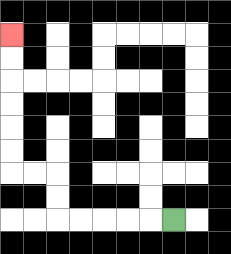{'start': '[7, 9]', 'end': '[0, 1]', 'path_directions': 'L,L,L,L,L,U,U,L,L,U,U,U,U,U,U', 'path_coordinates': '[[7, 9], [6, 9], [5, 9], [4, 9], [3, 9], [2, 9], [2, 8], [2, 7], [1, 7], [0, 7], [0, 6], [0, 5], [0, 4], [0, 3], [0, 2], [0, 1]]'}